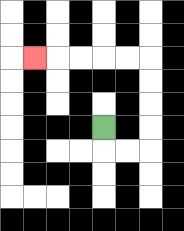{'start': '[4, 5]', 'end': '[1, 2]', 'path_directions': 'D,R,R,U,U,U,U,L,L,L,L,L', 'path_coordinates': '[[4, 5], [4, 6], [5, 6], [6, 6], [6, 5], [6, 4], [6, 3], [6, 2], [5, 2], [4, 2], [3, 2], [2, 2], [1, 2]]'}